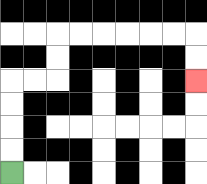{'start': '[0, 7]', 'end': '[8, 3]', 'path_directions': 'U,U,U,U,R,R,U,U,R,R,R,R,R,R,D,D', 'path_coordinates': '[[0, 7], [0, 6], [0, 5], [0, 4], [0, 3], [1, 3], [2, 3], [2, 2], [2, 1], [3, 1], [4, 1], [5, 1], [6, 1], [7, 1], [8, 1], [8, 2], [8, 3]]'}